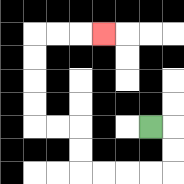{'start': '[6, 5]', 'end': '[4, 1]', 'path_directions': 'R,D,D,L,L,L,L,U,U,L,L,U,U,U,U,R,R,R', 'path_coordinates': '[[6, 5], [7, 5], [7, 6], [7, 7], [6, 7], [5, 7], [4, 7], [3, 7], [3, 6], [3, 5], [2, 5], [1, 5], [1, 4], [1, 3], [1, 2], [1, 1], [2, 1], [3, 1], [4, 1]]'}